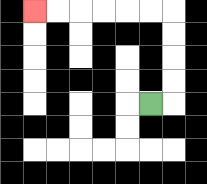{'start': '[6, 4]', 'end': '[1, 0]', 'path_directions': 'R,U,U,U,U,L,L,L,L,L,L', 'path_coordinates': '[[6, 4], [7, 4], [7, 3], [7, 2], [7, 1], [7, 0], [6, 0], [5, 0], [4, 0], [3, 0], [2, 0], [1, 0]]'}